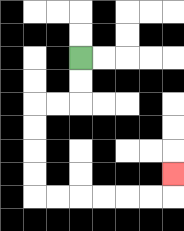{'start': '[3, 2]', 'end': '[7, 7]', 'path_directions': 'D,D,L,L,D,D,D,D,R,R,R,R,R,R,U', 'path_coordinates': '[[3, 2], [3, 3], [3, 4], [2, 4], [1, 4], [1, 5], [1, 6], [1, 7], [1, 8], [2, 8], [3, 8], [4, 8], [5, 8], [6, 8], [7, 8], [7, 7]]'}